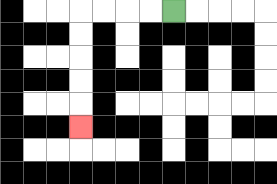{'start': '[7, 0]', 'end': '[3, 5]', 'path_directions': 'L,L,L,L,D,D,D,D,D', 'path_coordinates': '[[7, 0], [6, 0], [5, 0], [4, 0], [3, 0], [3, 1], [3, 2], [3, 3], [3, 4], [3, 5]]'}